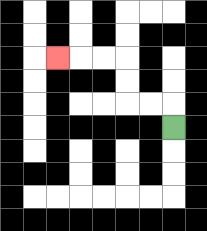{'start': '[7, 5]', 'end': '[2, 2]', 'path_directions': 'U,L,L,U,U,L,L,L', 'path_coordinates': '[[7, 5], [7, 4], [6, 4], [5, 4], [5, 3], [5, 2], [4, 2], [3, 2], [2, 2]]'}